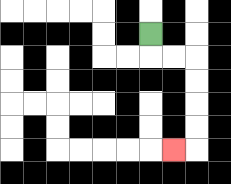{'start': '[6, 1]', 'end': '[7, 6]', 'path_directions': 'D,R,R,D,D,D,D,L', 'path_coordinates': '[[6, 1], [6, 2], [7, 2], [8, 2], [8, 3], [8, 4], [8, 5], [8, 6], [7, 6]]'}